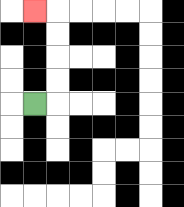{'start': '[1, 4]', 'end': '[1, 0]', 'path_directions': 'R,U,U,U,U,L', 'path_coordinates': '[[1, 4], [2, 4], [2, 3], [2, 2], [2, 1], [2, 0], [1, 0]]'}